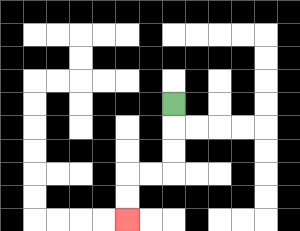{'start': '[7, 4]', 'end': '[5, 9]', 'path_directions': 'D,D,D,L,L,D,D', 'path_coordinates': '[[7, 4], [7, 5], [7, 6], [7, 7], [6, 7], [5, 7], [5, 8], [5, 9]]'}